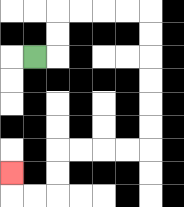{'start': '[1, 2]', 'end': '[0, 7]', 'path_directions': 'R,U,U,R,R,R,R,D,D,D,D,D,D,L,L,L,L,D,D,L,L,U', 'path_coordinates': '[[1, 2], [2, 2], [2, 1], [2, 0], [3, 0], [4, 0], [5, 0], [6, 0], [6, 1], [6, 2], [6, 3], [6, 4], [6, 5], [6, 6], [5, 6], [4, 6], [3, 6], [2, 6], [2, 7], [2, 8], [1, 8], [0, 8], [0, 7]]'}